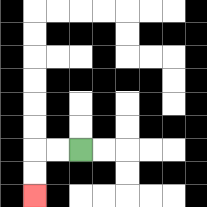{'start': '[3, 6]', 'end': '[1, 8]', 'path_directions': 'L,L,D,D', 'path_coordinates': '[[3, 6], [2, 6], [1, 6], [1, 7], [1, 8]]'}